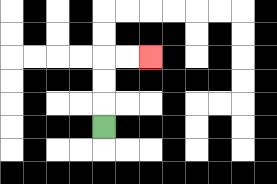{'start': '[4, 5]', 'end': '[6, 2]', 'path_directions': 'U,U,U,R,R', 'path_coordinates': '[[4, 5], [4, 4], [4, 3], [4, 2], [5, 2], [6, 2]]'}